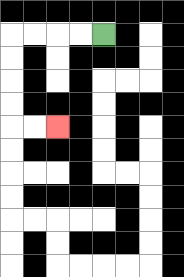{'start': '[4, 1]', 'end': '[2, 5]', 'path_directions': 'L,L,L,L,D,D,D,D,R,R', 'path_coordinates': '[[4, 1], [3, 1], [2, 1], [1, 1], [0, 1], [0, 2], [0, 3], [0, 4], [0, 5], [1, 5], [2, 5]]'}